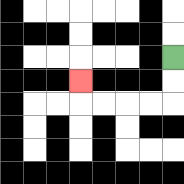{'start': '[7, 2]', 'end': '[3, 3]', 'path_directions': 'D,D,L,L,L,L,U', 'path_coordinates': '[[7, 2], [7, 3], [7, 4], [6, 4], [5, 4], [4, 4], [3, 4], [3, 3]]'}